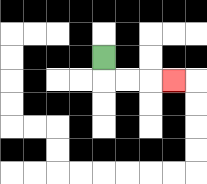{'start': '[4, 2]', 'end': '[7, 3]', 'path_directions': 'D,R,R,R', 'path_coordinates': '[[4, 2], [4, 3], [5, 3], [6, 3], [7, 3]]'}